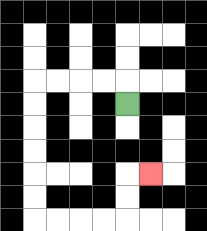{'start': '[5, 4]', 'end': '[6, 7]', 'path_directions': 'U,L,L,L,L,D,D,D,D,D,D,R,R,R,R,U,U,R', 'path_coordinates': '[[5, 4], [5, 3], [4, 3], [3, 3], [2, 3], [1, 3], [1, 4], [1, 5], [1, 6], [1, 7], [1, 8], [1, 9], [2, 9], [3, 9], [4, 9], [5, 9], [5, 8], [5, 7], [6, 7]]'}